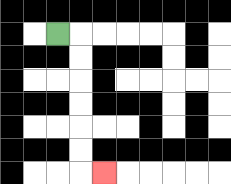{'start': '[2, 1]', 'end': '[4, 7]', 'path_directions': 'R,D,D,D,D,D,D,R', 'path_coordinates': '[[2, 1], [3, 1], [3, 2], [3, 3], [3, 4], [3, 5], [3, 6], [3, 7], [4, 7]]'}